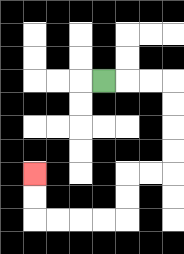{'start': '[4, 3]', 'end': '[1, 7]', 'path_directions': 'R,R,R,D,D,D,D,L,L,D,D,L,L,L,L,U,U', 'path_coordinates': '[[4, 3], [5, 3], [6, 3], [7, 3], [7, 4], [7, 5], [7, 6], [7, 7], [6, 7], [5, 7], [5, 8], [5, 9], [4, 9], [3, 9], [2, 9], [1, 9], [1, 8], [1, 7]]'}